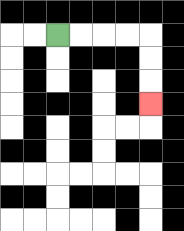{'start': '[2, 1]', 'end': '[6, 4]', 'path_directions': 'R,R,R,R,D,D,D', 'path_coordinates': '[[2, 1], [3, 1], [4, 1], [5, 1], [6, 1], [6, 2], [6, 3], [6, 4]]'}